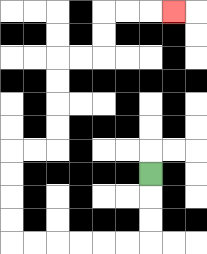{'start': '[6, 7]', 'end': '[7, 0]', 'path_directions': 'D,D,D,L,L,L,L,L,L,U,U,U,U,R,R,U,U,U,U,R,R,U,U,R,R,R', 'path_coordinates': '[[6, 7], [6, 8], [6, 9], [6, 10], [5, 10], [4, 10], [3, 10], [2, 10], [1, 10], [0, 10], [0, 9], [0, 8], [0, 7], [0, 6], [1, 6], [2, 6], [2, 5], [2, 4], [2, 3], [2, 2], [3, 2], [4, 2], [4, 1], [4, 0], [5, 0], [6, 0], [7, 0]]'}